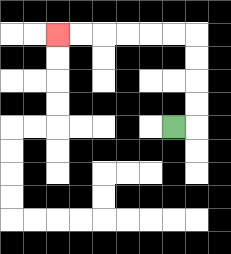{'start': '[7, 5]', 'end': '[2, 1]', 'path_directions': 'R,U,U,U,U,L,L,L,L,L,L', 'path_coordinates': '[[7, 5], [8, 5], [8, 4], [8, 3], [8, 2], [8, 1], [7, 1], [6, 1], [5, 1], [4, 1], [3, 1], [2, 1]]'}